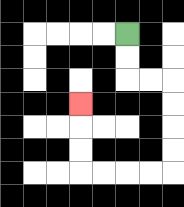{'start': '[5, 1]', 'end': '[3, 4]', 'path_directions': 'D,D,R,R,D,D,D,D,L,L,L,L,U,U,U', 'path_coordinates': '[[5, 1], [5, 2], [5, 3], [6, 3], [7, 3], [7, 4], [7, 5], [7, 6], [7, 7], [6, 7], [5, 7], [4, 7], [3, 7], [3, 6], [3, 5], [3, 4]]'}